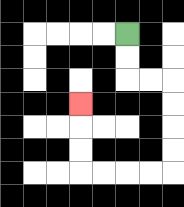{'start': '[5, 1]', 'end': '[3, 4]', 'path_directions': 'D,D,R,R,D,D,D,D,L,L,L,L,U,U,U', 'path_coordinates': '[[5, 1], [5, 2], [5, 3], [6, 3], [7, 3], [7, 4], [7, 5], [7, 6], [7, 7], [6, 7], [5, 7], [4, 7], [3, 7], [3, 6], [3, 5], [3, 4]]'}